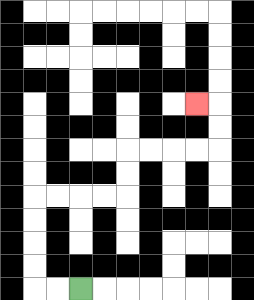{'start': '[3, 12]', 'end': '[8, 4]', 'path_directions': 'L,L,U,U,U,U,R,R,R,R,U,U,R,R,R,R,U,U,L', 'path_coordinates': '[[3, 12], [2, 12], [1, 12], [1, 11], [1, 10], [1, 9], [1, 8], [2, 8], [3, 8], [4, 8], [5, 8], [5, 7], [5, 6], [6, 6], [7, 6], [8, 6], [9, 6], [9, 5], [9, 4], [8, 4]]'}